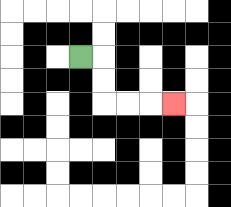{'start': '[3, 2]', 'end': '[7, 4]', 'path_directions': 'R,D,D,R,R,R', 'path_coordinates': '[[3, 2], [4, 2], [4, 3], [4, 4], [5, 4], [6, 4], [7, 4]]'}